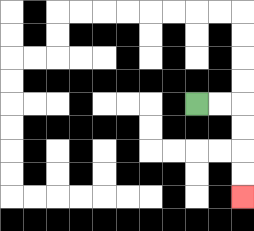{'start': '[8, 4]', 'end': '[10, 8]', 'path_directions': 'R,R,D,D,D,D', 'path_coordinates': '[[8, 4], [9, 4], [10, 4], [10, 5], [10, 6], [10, 7], [10, 8]]'}